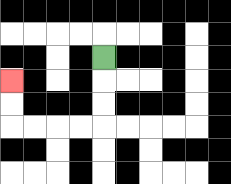{'start': '[4, 2]', 'end': '[0, 3]', 'path_directions': 'D,D,D,L,L,L,L,U,U', 'path_coordinates': '[[4, 2], [4, 3], [4, 4], [4, 5], [3, 5], [2, 5], [1, 5], [0, 5], [0, 4], [0, 3]]'}